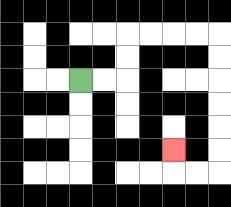{'start': '[3, 3]', 'end': '[7, 6]', 'path_directions': 'R,R,U,U,R,R,R,R,D,D,D,D,D,D,L,L,U', 'path_coordinates': '[[3, 3], [4, 3], [5, 3], [5, 2], [5, 1], [6, 1], [7, 1], [8, 1], [9, 1], [9, 2], [9, 3], [9, 4], [9, 5], [9, 6], [9, 7], [8, 7], [7, 7], [7, 6]]'}